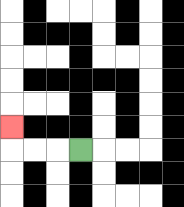{'start': '[3, 6]', 'end': '[0, 5]', 'path_directions': 'L,L,L,U', 'path_coordinates': '[[3, 6], [2, 6], [1, 6], [0, 6], [0, 5]]'}